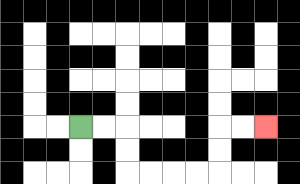{'start': '[3, 5]', 'end': '[11, 5]', 'path_directions': 'R,R,D,D,R,R,R,R,U,U,R,R', 'path_coordinates': '[[3, 5], [4, 5], [5, 5], [5, 6], [5, 7], [6, 7], [7, 7], [8, 7], [9, 7], [9, 6], [9, 5], [10, 5], [11, 5]]'}